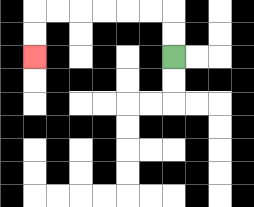{'start': '[7, 2]', 'end': '[1, 2]', 'path_directions': 'U,U,L,L,L,L,L,L,D,D', 'path_coordinates': '[[7, 2], [7, 1], [7, 0], [6, 0], [5, 0], [4, 0], [3, 0], [2, 0], [1, 0], [1, 1], [1, 2]]'}